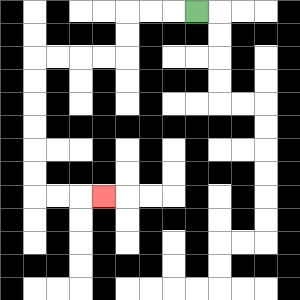{'start': '[8, 0]', 'end': '[4, 8]', 'path_directions': 'L,L,L,D,D,L,L,L,L,D,D,D,D,D,D,R,R,R', 'path_coordinates': '[[8, 0], [7, 0], [6, 0], [5, 0], [5, 1], [5, 2], [4, 2], [3, 2], [2, 2], [1, 2], [1, 3], [1, 4], [1, 5], [1, 6], [1, 7], [1, 8], [2, 8], [3, 8], [4, 8]]'}